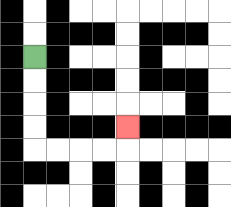{'start': '[1, 2]', 'end': '[5, 5]', 'path_directions': 'D,D,D,D,R,R,R,R,U', 'path_coordinates': '[[1, 2], [1, 3], [1, 4], [1, 5], [1, 6], [2, 6], [3, 6], [4, 6], [5, 6], [5, 5]]'}